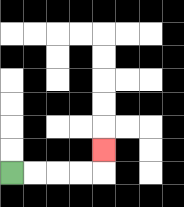{'start': '[0, 7]', 'end': '[4, 6]', 'path_directions': 'R,R,R,R,U', 'path_coordinates': '[[0, 7], [1, 7], [2, 7], [3, 7], [4, 7], [4, 6]]'}